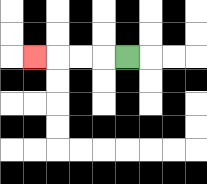{'start': '[5, 2]', 'end': '[1, 2]', 'path_directions': 'L,L,L,L', 'path_coordinates': '[[5, 2], [4, 2], [3, 2], [2, 2], [1, 2]]'}